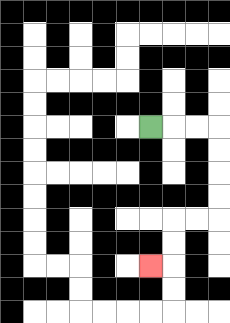{'start': '[6, 5]', 'end': '[6, 11]', 'path_directions': 'R,R,R,D,D,D,D,L,L,D,D,L', 'path_coordinates': '[[6, 5], [7, 5], [8, 5], [9, 5], [9, 6], [9, 7], [9, 8], [9, 9], [8, 9], [7, 9], [7, 10], [7, 11], [6, 11]]'}